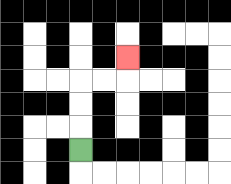{'start': '[3, 6]', 'end': '[5, 2]', 'path_directions': 'U,U,U,R,R,U', 'path_coordinates': '[[3, 6], [3, 5], [3, 4], [3, 3], [4, 3], [5, 3], [5, 2]]'}